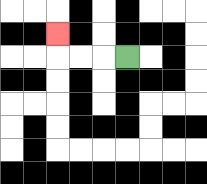{'start': '[5, 2]', 'end': '[2, 1]', 'path_directions': 'L,L,L,U', 'path_coordinates': '[[5, 2], [4, 2], [3, 2], [2, 2], [2, 1]]'}